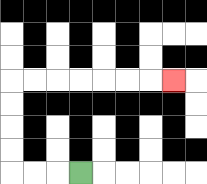{'start': '[3, 7]', 'end': '[7, 3]', 'path_directions': 'L,L,L,U,U,U,U,R,R,R,R,R,R,R', 'path_coordinates': '[[3, 7], [2, 7], [1, 7], [0, 7], [0, 6], [0, 5], [0, 4], [0, 3], [1, 3], [2, 3], [3, 3], [4, 3], [5, 3], [6, 3], [7, 3]]'}